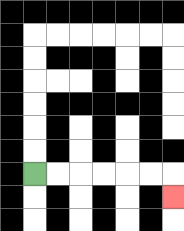{'start': '[1, 7]', 'end': '[7, 8]', 'path_directions': 'R,R,R,R,R,R,D', 'path_coordinates': '[[1, 7], [2, 7], [3, 7], [4, 7], [5, 7], [6, 7], [7, 7], [7, 8]]'}